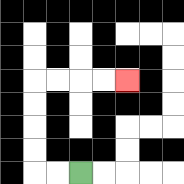{'start': '[3, 7]', 'end': '[5, 3]', 'path_directions': 'L,L,U,U,U,U,R,R,R,R', 'path_coordinates': '[[3, 7], [2, 7], [1, 7], [1, 6], [1, 5], [1, 4], [1, 3], [2, 3], [3, 3], [4, 3], [5, 3]]'}